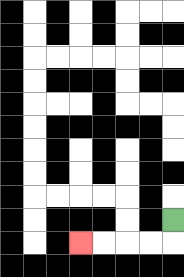{'start': '[7, 9]', 'end': '[3, 10]', 'path_directions': 'D,L,L,L,L', 'path_coordinates': '[[7, 9], [7, 10], [6, 10], [5, 10], [4, 10], [3, 10]]'}